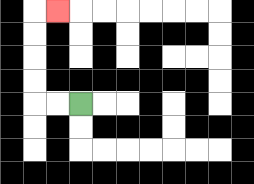{'start': '[3, 4]', 'end': '[2, 0]', 'path_directions': 'L,L,U,U,U,U,R', 'path_coordinates': '[[3, 4], [2, 4], [1, 4], [1, 3], [1, 2], [1, 1], [1, 0], [2, 0]]'}